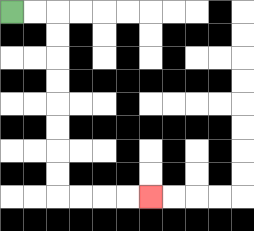{'start': '[0, 0]', 'end': '[6, 8]', 'path_directions': 'R,R,D,D,D,D,D,D,D,D,R,R,R,R', 'path_coordinates': '[[0, 0], [1, 0], [2, 0], [2, 1], [2, 2], [2, 3], [2, 4], [2, 5], [2, 6], [2, 7], [2, 8], [3, 8], [4, 8], [5, 8], [6, 8]]'}